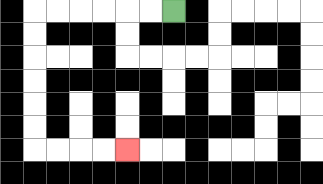{'start': '[7, 0]', 'end': '[5, 6]', 'path_directions': 'L,L,L,L,L,L,D,D,D,D,D,D,R,R,R,R', 'path_coordinates': '[[7, 0], [6, 0], [5, 0], [4, 0], [3, 0], [2, 0], [1, 0], [1, 1], [1, 2], [1, 3], [1, 4], [1, 5], [1, 6], [2, 6], [3, 6], [4, 6], [5, 6]]'}